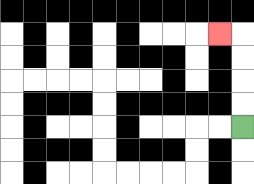{'start': '[10, 5]', 'end': '[9, 1]', 'path_directions': 'U,U,U,U,L', 'path_coordinates': '[[10, 5], [10, 4], [10, 3], [10, 2], [10, 1], [9, 1]]'}